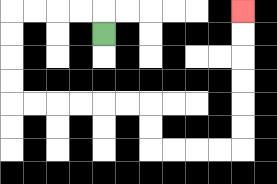{'start': '[4, 1]', 'end': '[10, 0]', 'path_directions': 'U,L,L,L,L,D,D,D,D,R,R,R,R,R,R,D,D,R,R,R,R,U,U,U,U,U,U', 'path_coordinates': '[[4, 1], [4, 0], [3, 0], [2, 0], [1, 0], [0, 0], [0, 1], [0, 2], [0, 3], [0, 4], [1, 4], [2, 4], [3, 4], [4, 4], [5, 4], [6, 4], [6, 5], [6, 6], [7, 6], [8, 6], [9, 6], [10, 6], [10, 5], [10, 4], [10, 3], [10, 2], [10, 1], [10, 0]]'}